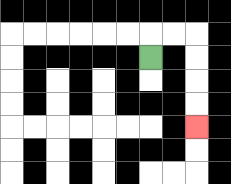{'start': '[6, 2]', 'end': '[8, 5]', 'path_directions': 'U,R,R,D,D,D,D', 'path_coordinates': '[[6, 2], [6, 1], [7, 1], [8, 1], [8, 2], [8, 3], [8, 4], [8, 5]]'}